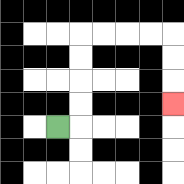{'start': '[2, 5]', 'end': '[7, 4]', 'path_directions': 'R,U,U,U,U,R,R,R,R,D,D,D', 'path_coordinates': '[[2, 5], [3, 5], [3, 4], [3, 3], [3, 2], [3, 1], [4, 1], [5, 1], [6, 1], [7, 1], [7, 2], [7, 3], [7, 4]]'}